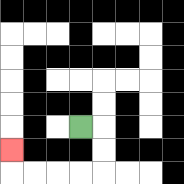{'start': '[3, 5]', 'end': '[0, 6]', 'path_directions': 'R,D,D,L,L,L,L,U', 'path_coordinates': '[[3, 5], [4, 5], [4, 6], [4, 7], [3, 7], [2, 7], [1, 7], [0, 7], [0, 6]]'}